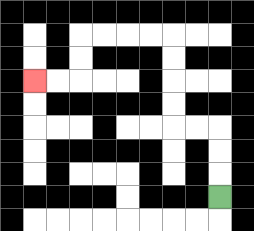{'start': '[9, 8]', 'end': '[1, 3]', 'path_directions': 'U,U,U,L,L,U,U,U,U,L,L,L,L,D,D,L,L', 'path_coordinates': '[[9, 8], [9, 7], [9, 6], [9, 5], [8, 5], [7, 5], [7, 4], [7, 3], [7, 2], [7, 1], [6, 1], [5, 1], [4, 1], [3, 1], [3, 2], [3, 3], [2, 3], [1, 3]]'}